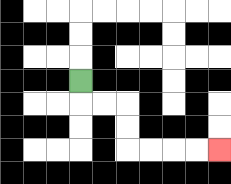{'start': '[3, 3]', 'end': '[9, 6]', 'path_directions': 'D,R,R,D,D,R,R,R,R', 'path_coordinates': '[[3, 3], [3, 4], [4, 4], [5, 4], [5, 5], [5, 6], [6, 6], [7, 6], [8, 6], [9, 6]]'}